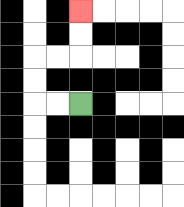{'start': '[3, 4]', 'end': '[3, 0]', 'path_directions': 'L,L,U,U,R,R,U,U', 'path_coordinates': '[[3, 4], [2, 4], [1, 4], [1, 3], [1, 2], [2, 2], [3, 2], [3, 1], [3, 0]]'}